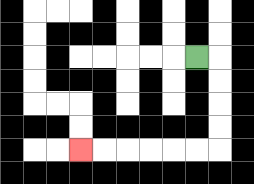{'start': '[8, 2]', 'end': '[3, 6]', 'path_directions': 'R,D,D,D,D,L,L,L,L,L,L', 'path_coordinates': '[[8, 2], [9, 2], [9, 3], [9, 4], [9, 5], [9, 6], [8, 6], [7, 6], [6, 6], [5, 6], [4, 6], [3, 6]]'}